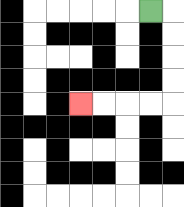{'start': '[6, 0]', 'end': '[3, 4]', 'path_directions': 'R,D,D,D,D,L,L,L,L', 'path_coordinates': '[[6, 0], [7, 0], [7, 1], [7, 2], [7, 3], [7, 4], [6, 4], [5, 4], [4, 4], [3, 4]]'}